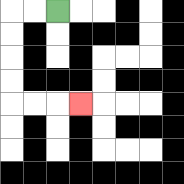{'start': '[2, 0]', 'end': '[3, 4]', 'path_directions': 'L,L,D,D,D,D,R,R,R', 'path_coordinates': '[[2, 0], [1, 0], [0, 0], [0, 1], [0, 2], [0, 3], [0, 4], [1, 4], [2, 4], [3, 4]]'}